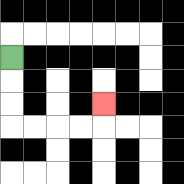{'start': '[0, 2]', 'end': '[4, 4]', 'path_directions': 'D,D,D,R,R,R,R,U', 'path_coordinates': '[[0, 2], [0, 3], [0, 4], [0, 5], [1, 5], [2, 5], [3, 5], [4, 5], [4, 4]]'}